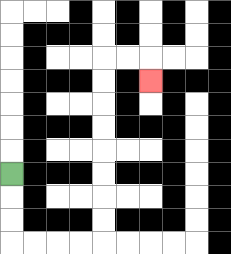{'start': '[0, 7]', 'end': '[6, 3]', 'path_directions': 'D,D,D,R,R,R,R,U,U,U,U,U,U,U,U,R,R,D', 'path_coordinates': '[[0, 7], [0, 8], [0, 9], [0, 10], [1, 10], [2, 10], [3, 10], [4, 10], [4, 9], [4, 8], [4, 7], [4, 6], [4, 5], [4, 4], [4, 3], [4, 2], [5, 2], [6, 2], [6, 3]]'}